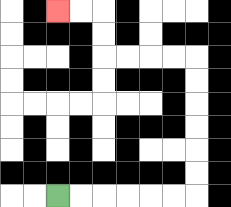{'start': '[2, 8]', 'end': '[2, 0]', 'path_directions': 'R,R,R,R,R,R,U,U,U,U,U,U,L,L,L,L,U,U,L,L', 'path_coordinates': '[[2, 8], [3, 8], [4, 8], [5, 8], [6, 8], [7, 8], [8, 8], [8, 7], [8, 6], [8, 5], [8, 4], [8, 3], [8, 2], [7, 2], [6, 2], [5, 2], [4, 2], [4, 1], [4, 0], [3, 0], [2, 0]]'}